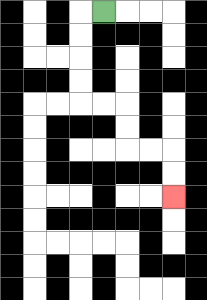{'start': '[4, 0]', 'end': '[7, 8]', 'path_directions': 'L,D,D,D,D,R,R,D,D,R,R,D,D', 'path_coordinates': '[[4, 0], [3, 0], [3, 1], [3, 2], [3, 3], [3, 4], [4, 4], [5, 4], [5, 5], [5, 6], [6, 6], [7, 6], [7, 7], [7, 8]]'}